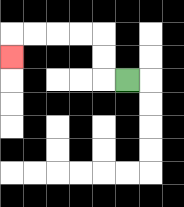{'start': '[5, 3]', 'end': '[0, 2]', 'path_directions': 'L,U,U,L,L,L,L,D', 'path_coordinates': '[[5, 3], [4, 3], [4, 2], [4, 1], [3, 1], [2, 1], [1, 1], [0, 1], [0, 2]]'}